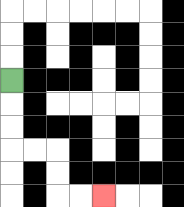{'start': '[0, 3]', 'end': '[4, 8]', 'path_directions': 'D,D,D,R,R,D,D,R,R', 'path_coordinates': '[[0, 3], [0, 4], [0, 5], [0, 6], [1, 6], [2, 6], [2, 7], [2, 8], [3, 8], [4, 8]]'}